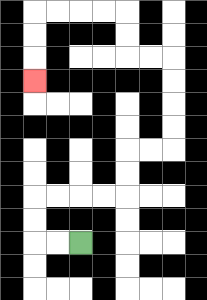{'start': '[3, 10]', 'end': '[1, 3]', 'path_directions': 'L,L,U,U,R,R,R,R,U,U,R,R,U,U,U,U,L,L,U,U,L,L,L,L,D,D,D', 'path_coordinates': '[[3, 10], [2, 10], [1, 10], [1, 9], [1, 8], [2, 8], [3, 8], [4, 8], [5, 8], [5, 7], [5, 6], [6, 6], [7, 6], [7, 5], [7, 4], [7, 3], [7, 2], [6, 2], [5, 2], [5, 1], [5, 0], [4, 0], [3, 0], [2, 0], [1, 0], [1, 1], [1, 2], [1, 3]]'}